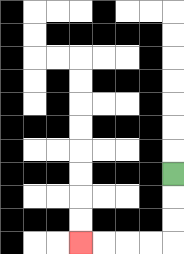{'start': '[7, 7]', 'end': '[3, 10]', 'path_directions': 'D,D,D,L,L,L,L', 'path_coordinates': '[[7, 7], [7, 8], [7, 9], [7, 10], [6, 10], [5, 10], [4, 10], [3, 10]]'}